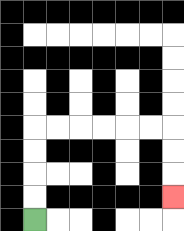{'start': '[1, 9]', 'end': '[7, 8]', 'path_directions': 'U,U,U,U,R,R,R,R,R,R,D,D,D', 'path_coordinates': '[[1, 9], [1, 8], [1, 7], [1, 6], [1, 5], [2, 5], [3, 5], [4, 5], [5, 5], [6, 5], [7, 5], [7, 6], [7, 7], [7, 8]]'}